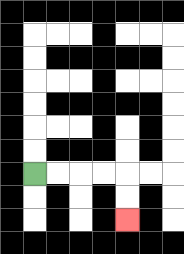{'start': '[1, 7]', 'end': '[5, 9]', 'path_directions': 'R,R,R,R,D,D', 'path_coordinates': '[[1, 7], [2, 7], [3, 7], [4, 7], [5, 7], [5, 8], [5, 9]]'}